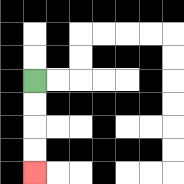{'start': '[1, 3]', 'end': '[1, 7]', 'path_directions': 'D,D,D,D', 'path_coordinates': '[[1, 3], [1, 4], [1, 5], [1, 6], [1, 7]]'}